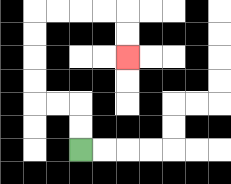{'start': '[3, 6]', 'end': '[5, 2]', 'path_directions': 'U,U,L,L,U,U,U,U,R,R,R,R,D,D', 'path_coordinates': '[[3, 6], [3, 5], [3, 4], [2, 4], [1, 4], [1, 3], [1, 2], [1, 1], [1, 0], [2, 0], [3, 0], [4, 0], [5, 0], [5, 1], [5, 2]]'}